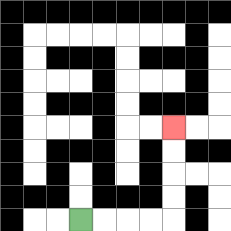{'start': '[3, 9]', 'end': '[7, 5]', 'path_directions': 'R,R,R,R,U,U,U,U', 'path_coordinates': '[[3, 9], [4, 9], [5, 9], [6, 9], [7, 9], [7, 8], [7, 7], [7, 6], [7, 5]]'}